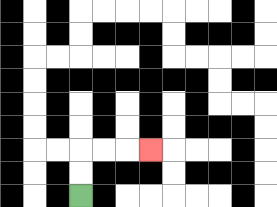{'start': '[3, 8]', 'end': '[6, 6]', 'path_directions': 'U,U,R,R,R', 'path_coordinates': '[[3, 8], [3, 7], [3, 6], [4, 6], [5, 6], [6, 6]]'}